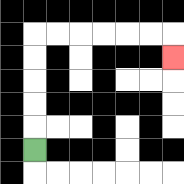{'start': '[1, 6]', 'end': '[7, 2]', 'path_directions': 'U,U,U,U,U,R,R,R,R,R,R,D', 'path_coordinates': '[[1, 6], [1, 5], [1, 4], [1, 3], [1, 2], [1, 1], [2, 1], [3, 1], [4, 1], [5, 1], [6, 1], [7, 1], [7, 2]]'}